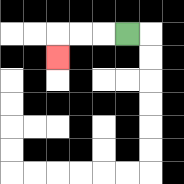{'start': '[5, 1]', 'end': '[2, 2]', 'path_directions': 'L,L,L,D', 'path_coordinates': '[[5, 1], [4, 1], [3, 1], [2, 1], [2, 2]]'}